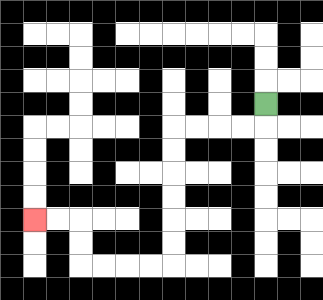{'start': '[11, 4]', 'end': '[1, 9]', 'path_directions': 'D,L,L,L,L,D,D,D,D,D,D,L,L,L,L,U,U,L,L', 'path_coordinates': '[[11, 4], [11, 5], [10, 5], [9, 5], [8, 5], [7, 5], [7, 6], [7, 7], [7, 8], [7, 9], [7, 10], [7, 11], [6, 11], [5, 11], [4, 11], [3, 11], [3, 10], [3, 9], [2, 9], [1, 9]]'}